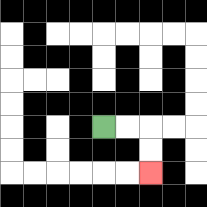{'start': '[4, 5]', 'end': '[6, 7]', 'path_directions': 'R,R,D,D', 'path_coordinates': '[[4, 5], [5, 5], [6, 5], [6, 6], [6, 7]]'}